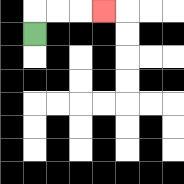{'start': '[1, 1]', 'end': '[4, 0]', 'path_directions': 'U,R,R,R', 'path_coordinates': '[[1, 1], [1, 0], [2, 0], [3, 0], [4, 0]]'}